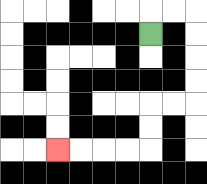{'start': '[6, 1]', 'end': '[2, 6]', 'path_directions': 'U,R,R,D,D,D,D,L,L,D,D,L,L,L,L', 'path_coordinates': '[[6, 1], [6, 0], [7, 0], [8, 0], [8, 1], [8, 2], [8, 3], [8, 4], [7, 4], [6, 4], [6, 5], [6, 6], [5, 6], [4, 6], [3, 6], [2, 6]]'}